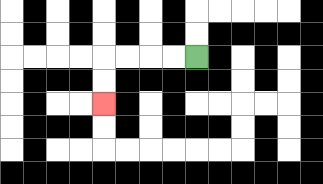{'start': '[8, 2]', 'end': '[4, 4]', 'path_directions': 'L,L,L,L,D,D', 'path_coordinates': '[[8, 2], [7, 2], [6, 2], [5, 2], [4, 2], [4, 3], [4, 4]]'}